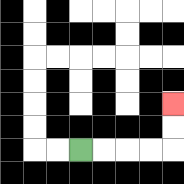{'start': '[3, 6]', 'end': '[7, 4]', 'path_directions': 'R,R,R,R,U,U', 'path_coordinates': '[[3, 6], [4, 6], [5, 6], [6, 6], [7, 6], [7, 5], [7, 4]]'}